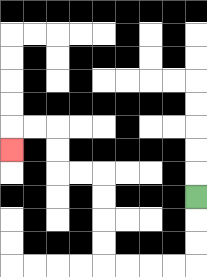{'start': '[8, 8]', 'end': '[0, 6]', 'path_directions': 'D,D,D,L,L,L,L,U,U,U,U,L,L,U,U,L,L,D', 'path_coordinates': '[[8, 8], [8, 9], [8, 10], [8, 11], [7, 11], [6, 11], [5, 11], [4, 11], [4, 10], [4, 9], [4, 8], [4, 7], [3, 7], [2, 7], [2, 6], [2, 5], [1, 5], [0, 5], [0, 6]]'}